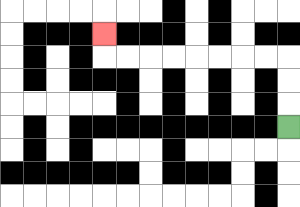{'start': '[12, 5]', 'end': '[4, 1]', 'path_directions': 'U,U,U,L,L,L,L,L,L,L,L,U', 'path_coordinates': '[[12, 5], [12, 4], [12, 3], [12, 2], [11, 2], [10, 2], [9, 2], [8, 2], [7, 2], [6, 2], [5, 2], [4, 2], [4, 1]]'}